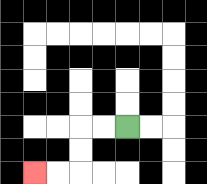{'start': '[5, 5]', 'end': '[1, 7]', 'path_directions': 'L,L,D,D,L,L', 'path_coordinates': '[[5, 5], [4, 5], [3, 5], [3, 6], [3, 7], [2, 7], [1, 7]]'}